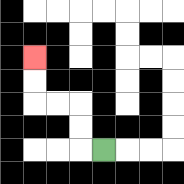{'start': '[4, 6]', 'end': '[1, 2]', 'path_directions': 'L,U,U,L,L,U,U', 'path_coordinates': '[[4, 6], [3, 6], [3, 5], [3, 4], [2, 4], [1, 4], [1, 3], [1, 2]]'}